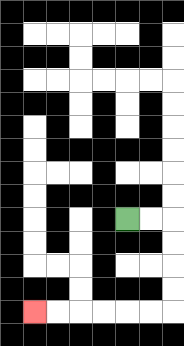{'start': '[5, 9]', 'end': '[1, 13]', 'path_directions': 'R,R,D,D,D,D,L,L,L,L,L,L', 'path_coordinates': '[[5, 9], [6, 9], [7, 9], [7, 10], [7, 11], [7, 12], [7, 13], [6, 13], [5, 13], [4, 13], [3, 13], [2, 13], [1, 13]]'}